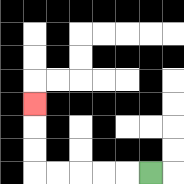{'start': '[6, 7]', 'end': '[1, 4]', 'path_directions': 'L,L,L,L,L,U,U,U', 'path_coordinates': '[[6, 7], [5, 7], [4, 7], [3, 7], [2, 7], [1, 7], [1, 6], [1, 5], [1, 4]]'}